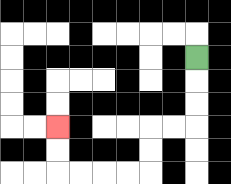{'start': '[8, 2]', 'end': '[2, 5]', 'path_directions': 'D,D,D,L,L,D,D,L,L,L,L,U,U', 'path_coordinates': '[[8, 2], [8, 3], [8, 4], [8, 5], [7, 5], [6, 5], [6, 6], [6, 7], [5, 7], [4, 7], [3, 7], [2, 7], [2, 6], [2, 5]]'}